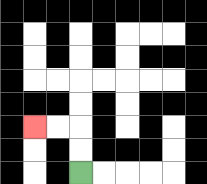{'start': '[3, 7]', 'end': '[1, 5]', 'path_directions': 'U,U,L,L', 'path_coordinates': '[[3, 7], [3, 6], [3, 5], [2, 5], [1, 5]]'}